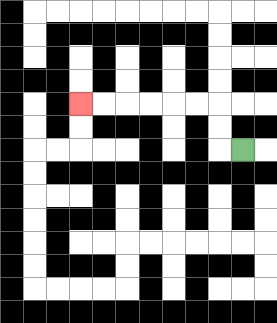{'start': '[10, 6]', 'end': '[3, 4]', 'path_directions': 'L,U,U,L,L,L,L,L,L', 'path_coordinates': '[[10, 6], [9, 6], [9, 5], [9, 4], [8, 4], [7, 4], [6, 4], [5, 4], [4, 4], [3, 4]]'}